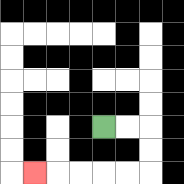{'start': '[4, 5]', 'end': '[1, 7]', 'path_directions': 'R,R,D,D,L,L,L,L,L', 'path_coordinates': '[[4, 5], [5, 5], [6, 5], [6, 6], [6, 7], [5, 7], [4, 7], [3, 7], [2, 7], [1, 7]]'}